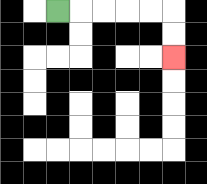{'start': '[2, 0]', 'end': '[7, 2]', 'path_directions': 'R,R,R,R,R,D,D', 'path_coordinates': '[[2, 0], [3, 0], [4, 0], [5, 0], [6, 0], [7, 0], [7, 1], [7, 2]]'}